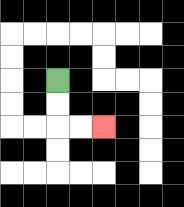{'start': '[2, 3]', 'end': '[4, 5]', 'path_directions': 'D,D,R,R', 'path_coordinates': '[[2, 3], [2, 4], [2, 5], [3, 5], [4, 5]]'}